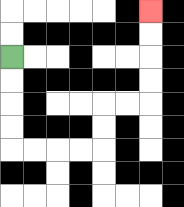{'start': '[0, 2]', 'end': '[6, 0]', 'path_directions': 'D,D,D,D,R,R,R,R,U,U,R,R,U,U,U,U', 'path_coordinates': '[[0, 2], [0, 3], [0, 4], [0, 5], [0, 6], [1, 6], [2, 6], [3, 6], [4, 6], [4, 5], [4, 4], [5, 4], [6, 4], [6, 3], [6, 2], [6, 1], [6, 0]]'}